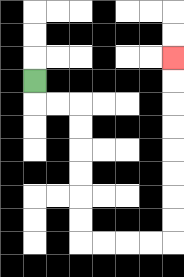{'start': '[1, 3]', 'end': '[7, 2]', 'path_directions': 'D,R,R,D,D,D,D,D,D,R,R,R,R,U,U,U,U,U,U,U,U', 'path_coordinates': '[[1, 3], [1, 4], [2, 4], [3, 4], [3, 5], [3, 6], [3, 7], [3, 8], [3, 9], [3, 10], [4, 10], [5, 10], [6, 10], [7, 10], [7, 9], [7, 8], [7, 7], [7, 6], [7, 5], [7, 4], [7, 3], [7, 2]]'}